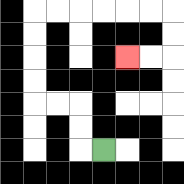{'start': '[4, 6]', 'end': '[5, 2]', 'path_directions': 'L,U,U,L,L,U,U,U,U,R,R,R,R,R,R,D,D,L,L', 'path_coordinates': '[[4, 6], [3, 6], [3, 5], [3, 4], [2, 4], [1, 4], [1, 3], [1, 2], [1, 1], [1, 0], [2, 0], [3, 0], [4, 0], [5, 0], [6, 0], [7, 0], [7, 1], [7, 2], [6, 2], [5, 2]]'}